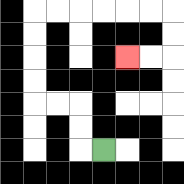{'start': '[4, 6]', 'end': '[5, 2]', 'path_directions': 'L,U,U,L,L,U,U,U,U,R,R,R,R,R,R,D,D,L,L', 'path_coordinates': '[[4, 6], [3, 6], [3, 5], [3, 4], [2, 4], [1, 4], [1, 3], [1, 2], [1, 1], [1, 0], [2, 0], [3, 0], [4, 0], [5, 0], [6, 0], [7, 0], [7, 1], [7, 2], [6, 2], [5, 2]]'}